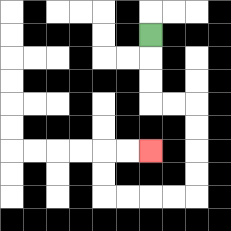{'start': '[6, 1]', 'end': '[6, 6]', 'path_directions': 'D,D,D,R,R,D,D,D,D,L,L,L,L,U,U,R,R', 'path_coordinates': '[[6, 1], [6, 2], [6, 3], [6, 4], [7, 4], [8, 4], [8, 5], [8, 6], [8, 7], [8, 8], [7, 8], [6, 8], [5, 8], [4, 8], [4, 7], [4, 6], [5, 6], [6, 6]]'}